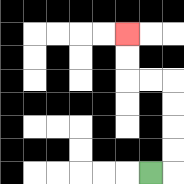{'start': '[6, 7]', 'end': '[5, 1]', 'path_directions': 'R,U,U,U,U,L,L,U,U', 'path_coordinates': '[[6, 7], [7, 7], [7, 6], [7, 5], [7, 4], [7, 3], [6, 3], [5, 3], [5, 2], [5, 1]]'}